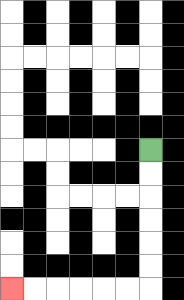{'start': '[6, 6]', 'end': '[0, 12]', 'path_directions': 'D,D,D,D,D,D,L,L,L,L,L,L', 'path_coordinates': '[[6, 6], [6, 7], [6, 8], [6, 9], [6, 10], [6, 11], [6, 12], [5, 12], [4, 12], [3, 12], [2, 12], [1, 12], [0, 12]]'}